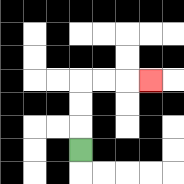{'start': '[3, 6]', 'end': '[6, 3]', 'path_directions': 'U,U,U,R,R,R', 'path_coordinates': '[[3, 6], [3, 5], [3, 4], [3, 3], [4, 3], [5, 3], [6, 3]]'}